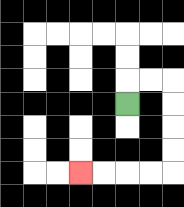{'start': '[5, 4]', 'end': '[3, 7]', 'path_directions': 'U,R,R,D,D,D,D,L,L,L,L', 'path_coordinates': '[[5, 4], [5, 3], [6, 3], [7, 3], [7, 4], [7, 5], [7, 6], [7, 7], [6, 7], [5, 7], [4, 7], [3, 7]]'}